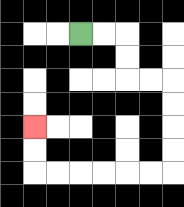{'start': '[3, 1]', 'end': '[1, 5]', 'path_directions': 'R,R,D,D,R,R,D,D,D,D,L,L,L,L,L,L,U,U', 'path_coordinates': '[[3, 1], [4, 1], [5, 1], [5, 2], [5, 3], [6, 3], [7, 3], [7, 4], [7, 5], [7, 6], [7, 7], [6, 7], [5, 7], [4, 7], [3, 7], [2, 7], [1, 7], [1, 6], [1, 5]]'}